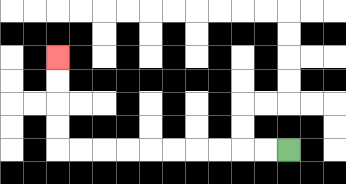{'start': '[12, 6]', 'end': '[2, 2]', 'path_directions': 'L,L,L,L,L,L,L,L,L,L,U,U,U,U', 'path_coordinates': '[[12, 6], [11, 6], [10, 6], [9, 6], [8, 6], [7, 6], [6, 6], [5, 6], [4, 6], [3, 6], [2, 6], [2, 5], [2, 4], [2, 3], [2, 2]]'}